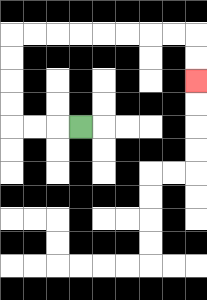{'start': '[3, 5]', 'end': '[8, 3]', 'path_directions': 'L,L,L,U,U,U,U,R,R,R,R,R,R,R,R,D,D', 'path_coordinates': '[[3, 5], [2, 5], [1, 5], [0, 5], [0, 4], [0, 3], [0, 2], [0, 1], [1, 1], [2, 1], [3, 1], [4, 1], [5, 1], [6, 1], [7, 1], [8, 1], [8, 2], [8, 3]]'}